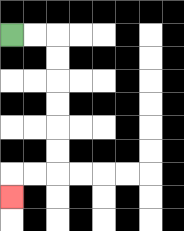{'start': '[0, 1]', 'end': '[0, 8]', 'path_directions': 'R,R,D,D,D,D,D,D,L,L,D', 'path_coordinates': '[[0, 1], [1, 1], [2, 1], [2, 2], [2, 3], [2, 4], [2, 5], [2, 6], [2, 7], [1, 7], [0, 7], [0, 8]]'}